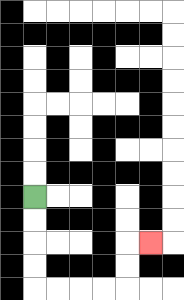{'start': '[1, 8]', 'end': '[6, 10]', 'path_directions': 'D,D,D,D,R,R,R,R,U,U,R', 'path_coordinates': '[[1, 8], [1, 9], [1, 10], [1, 11], [1, 12], [2, 12], [3, 12], [4, 12], [5, 12], [5, 11], [5, 10], [6, 10]]'}